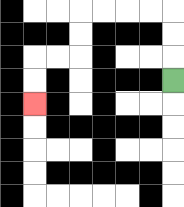{'start': '[7, 3]', 'end': '[1, 4]', 'path_directions': 'U,U,U,L,L,L,L,D,D,L,L,D,D', 'path_coordinates': '[[7, 3], [7, 2], [7, 1], [7, 0], [6, 0], [5, 0], [4, 0], [3, 0], [3, 1], [3, 2], [2, 2], [1, 2], [1, 3], [1, 4]]'}